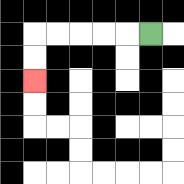{'start': '[6, 1]', 'end': '[1, 3]', 'path_directions': 'L,L,L,L,L,D,D', 'path_coordinates': '[[6, 1], [5, 1], [4, 1], [3, 1], [2, 1], [1, 1], [1, 2], [1, 3]]'}